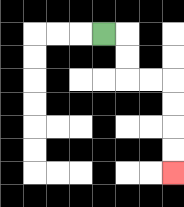{'start': '[4, 1]', 'end': '[7, 7]', 'path_directions': 'R,D,D,R,R,D,D,D,D', 'path_coordinates': '[[4, 1], [5, 1], [5, 2], [5, 3], [6, 3], [7, 3], [7, 4], [7, 5], [7, 6], [7, 7]]'}